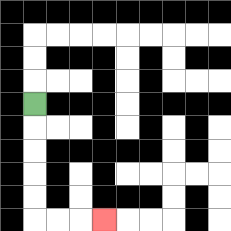{'start': '[1, 4]', 'end': '[4, 9]', 'path_directions': 'D,D,D,D,D,R,R,R', 'path_coordinates': '[[1, 4], [1, 5], [1, 6], [1, 7], [1, 8], [1, 9], [2, 9], [3, 9], [4, 9]]'}